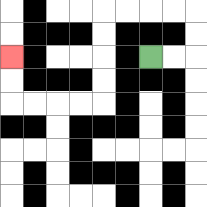{'start': '[6, 2]', 'end': '[0, 2]', 'path_directions': 'R,R,U,U,L,L,L,L,D,D,D,D,L,L,L,L,U,U', 'path_coordinates': '[[6, 2], [7, 2], [8, 2], [8, 1], [8, 0], [7, 0], [6, 0], [5, 0], [4, 0], [4, 1], [4, 2], [4, 3], [4, 4], [3, 4], [2, 4], [1, 4], [0, 4], [0, 3], [0, 2]]'}